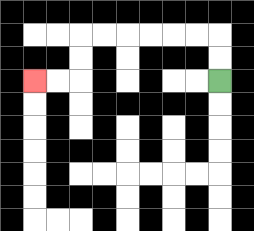{'start': '[9, 3]', 'end': '[1, 3]', 'path_directions': 'U,U,L,L,L,L,L,L,D,D,L,L', 'path_coordinates': '[[9, 3], [9, 2], [9, 1], [8, 1], [7, 1], [6, 1], [5, 1], [4, 1], [3, 1], [3, 2], [3, 3], [2, 3], [1, 3]]'}